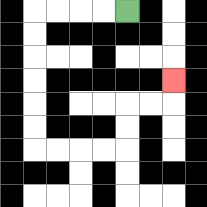{'start': '[5, 0]', 'end': '[7, 3]', 'path_directions': 'L,L,L,L,D,D,D,D,D,D,R,R,R,R,U,U,R,R,U', 'path_coordinates': '[[5, 0], [4, 0], [3, 0], [2, 0], [1, 0], [1, 1], [1, 2], [1, 3], [1, 4], [1, 5], [1, 6], [2, 6], [3, 6], [4, 6], [5, 6], [5, 5], [5, 4], [6, 4], [7, 4], [7, 3]]'}